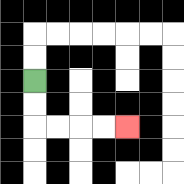{'start': '[1, 3]', 'end': '[5, 5]', 'path_directions': 'D,D,R,R,R,R', 'path_coordinates': '[[1, 3], [1, 4], [1, 5], [2, 5], [3, 5], [4, 5], [5, 5]]'}